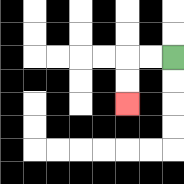{'start': '[7, 2]', 'end': '[5, 4]', 'path_directions': 'L,L,D,D', 'path_coordinates': '[[7, 2], [6, 2], [5, 2], [5, 3], [5, 4]]'}